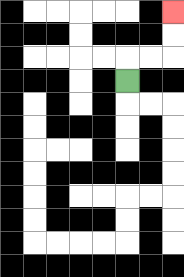{'start': '[5, 3]', 'end': '[7, 0]', 'path_directions': 'U,R,R,U,U', 'path_coordinates': '[[5, 3], [5, 2], [6, 2], [7, 2], [7, 1], [7, 0]]'}